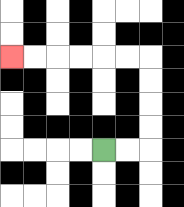{'start': '[4, 6]', 'end': '[0, 2]', 'path_directions': 'R,R,U,U,U,U,L,L,L,L,L,L', 'path_coordinates': '[[4, 6], [5, 6], [6, 6], [6, 5], [6, 4], [6, 3], [6, 2], [5, 2], [4, 2], [3, 2], [2, 2], [1, 2], [0, 2]]'}